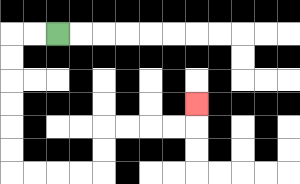{'start': '[2, 1]', 'end': '[8, 4]', 'path_directions': 'L,L,D,D,D,D,D,D,R,R,R,R,U,U,R,R,R,R,U', 'path_coordinates': '[[2, 1], [1, 1], [0, 1], [0, 2], [0, 3], [0, 4], [0, 5], [0, 6], [0, 7], [1, 7], [2, 7], [3, 7], [4, 7], [4, 6], [4, 5], [5, 5], [6, 5], [7, 5], [8, 5], [8, 4]]'}